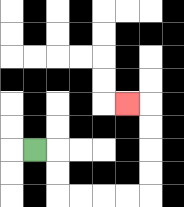{'start': '[1, 6]', 'end': '[5, 4]', 'path_directions': 'R,D,D,R,R,R,R,U,U,U,U,L', 'path_coordinates': '[[1, 6], [2, 6], [2, 7], [2, 8], [3, 8], [4, 8], [5, 8], [6, 8], [6, 7], [6, 6], [6, 5], [6, 4], [5, 4]]'}